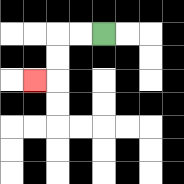{'start': '[4, 1]', 'end': '[1, 3]', 'path_directions': 'L,L,D,D,L', 'path_coordinates': '[[4, 1], [3, 1], [2, 1], [2, 2], [2, 3], [1, 3]]'}